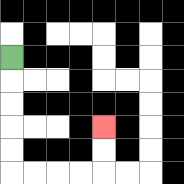{'start': '[0, 2]', 'end': '[4, 5]', 'path_directions': 'D,D,D,D,D,R,R,R,R,U,U', 'path_coordinates': '[[0, 2], [0, 3], [0, 4], [0, 5], [0, 6], [0, 7], [1, 7], [2, 7], [3, 7], [4, 7], [4, 6], [4, 5]]'}